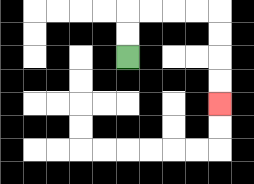{'start': '[5, 2]', 'end': '[9, 4]', 'path_directions': 'U,U,R,R,R,R,D,D,D,D', 'path_coordinates': '[[5, 2], [5, 1], [5, 0], [6, 0], [7, 0], [8, 0], [9, 0], [9, 1], [9, 2], [9, 3], [9, 4]]'}